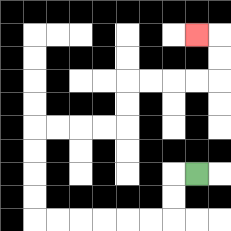{'start': '[8, 7]', 'end': '[8, 1]', 'path_directions': 'L,D,D,L,L,L,L,L,L,U,U,U,U,R,R,R,R,U,U,R,R,R,R,U,U,L', 'path_coordinates': '[[8, 7], [7, 7], [7, 8], [7, 9], [6, 9], [5, 9], [4, 9], [3, 9], [2, 9], [1, 9], [1, 8], [1, 7], [1, 6], [1, 5], [2, 5], [3, 5], [4, 5], [5, 5], [5, 4], [5, 3], [6, 3], [7, 3], [8, 3], [9, 3], [9, 2], [9, 1], [8, 1]]'}